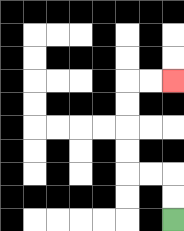{'start': '[7, 9]', 'end': '[7, 3]', 'path_directions': 'U,U,L,L,U,U,U,U,R,R', 'path_coordinates': '[[7, 9], [7, 8], [7, 7], [6, 7], [5, 7], [5, 6], [5, 5], [5, 4], [5, 3], [6, 3], [7, 3]]'}